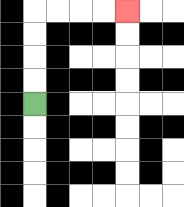{'start': '[1, 4]', 'end': '[5, 0]', 'path_directions': 'U,U,U,U,R,R,R,R', 'path_coordinates': '[[1, 4], [1, 3], [1, 2], [1, 1], [1, 0], [2, 0], [3, 0], [4, 0], [5, 0]]'}